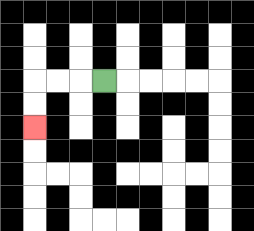{'start': '[4, 3]', 'end': '[1, 5]', 'path_directions': 'L,L,L,D,D', 'path_coordinates': '[[4, 3], [3, 3], [2, 3], [1, 3], [1, 4], [1, 5]]'}